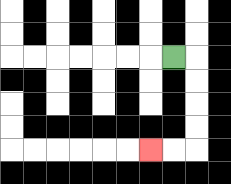{'start': '[7, 2]', 'end': '[6, 6]', 'path_directions': 'R,D,D,D,D,L,L', 'path_coordinates': '[[7, 2], [8, 2], [8, 3], [8, 4], [8, 5], [8, 6], [7, 6], [6, 6]]'}